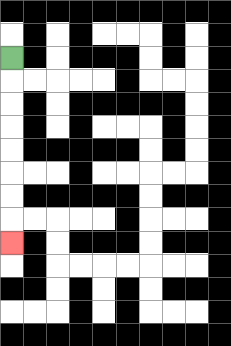{'start': '[0, 2]', 'end': '[0, 10]', 'path_directions': 'D,D,D,D,D,D,D,D', 'path_coordinates': '[[0, 2], [0, 3], [0, 4], [0, 5], [0, 6], [0, 7], [0, 8], [0, 9], [0, 10]]'}